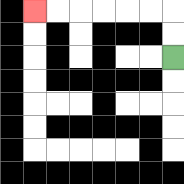{'start': '[7, 2]', 'end': '[1, 0]', 'path_directions': 'U,U,L,L,L,L,L,L', 'path_coordinates': '[[7, 2], [7, 1], [7, 0], [6, 0], [5, 0], [4, 0], [3, 0], [2, 0], [1, 0]]'}